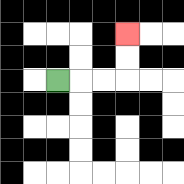{'start': '[2, 3]', 'end': '[5, 1]', 'path_directions': 'R,R,R,U,U', 'path_coordinates': '[[2, 3], [3, 3], [4, 3], [5, 3], [5, 2], [5, 1]]'}